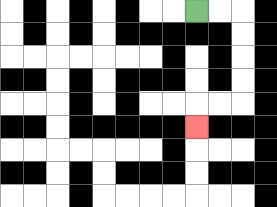{'start': '[8, 0]', 'end': '[8, 5]', 'path_directions': 'R,R,D,D,D,D,L,L,D', 'path_coordinates': '[[8, 0], [9, 0], [10, 0], [10, 1], [10, 2], [10, 3], [10, 4], [9, 4], [8, 4], [8, 5]]'}